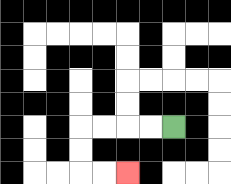{'start': '[7, 5]', 'end': '[5, 7]', 'path_directions': 'L,L,L,L,D,D,R,R', 'path_coordinates': '[[7, 5], [6, 5], [5, 5], [4, 5], [3, 5], [3, 6], [3, 7], [4, 7], [5, 7]]'}